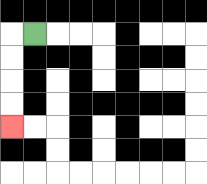{'start': '[1, 1]', 'end': '[0, 5]', 'path_directions': 'L,D,D,D,D', 'path_coordinates': '[[1, 1], [0, 1], [0, 2], [0, 3], [0, 4], [0, 5]]'}